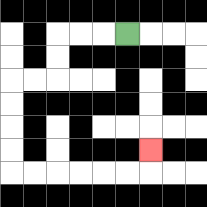{'start': '[5, 1]', 'end': '[6, 6]', 'path_directions': 'L,L,L,D,D,L,L,D,D,D,D,R,R,R,R,R,R,U', 'path_coordinates': '[[5, 1], [4, 1], [3, 1], [2, 1], [2, 2], [2, 3], [1, 3], [0, 3], [0, 4], [0, 5], [0, 6], [0, 7], [1, 7], [2, 7], [3, 7], [4, 7], [5, 7], [6, 7], [6, 6]]'}